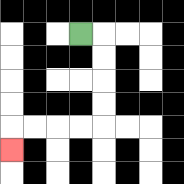{'start': '[3, 1]', 'end': '[0, 6]', 'path_directions': 'R,D,D,D,D,L,L,L,L,D', 'path_coordinates': '[[3, 1], [4, 1], [4, 2], [4, 3], [4, 4], [4, 5], [3, 5], [2, 5], [1, 5], [0, 5], [0, 6]]'}